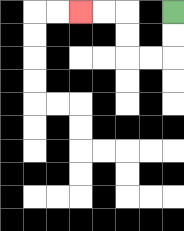{'start': '[7, 0]', 'end': '[3, 0]', 'path_directions': 'D,D,L,L,U,U,L,L', 'path_coordinates': '[[7, 0], [7, 1], [7, 2], [6, 2], [5, 2], [5, 1], [5, 0], [4, 0], [3, 0]]'}